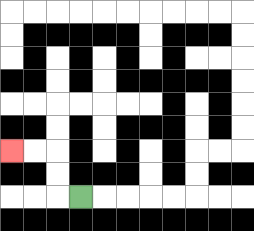{'start': '[3, 8]', 'end': '[0, 6]', 'path_directions': 'L,U,U,L,L', 'path_coordinates': '[[3, 8], [2, 8], [2, 7], [2, 6], [1, 6], [0, 6]]'}